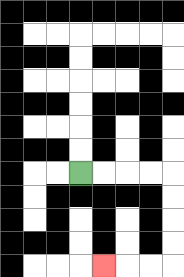{'start': '[3, 7]', 'end': '[4, 11]', 'path_directions': 'R,R,R,R,D,D,D,D,L,L,L', 'path_coordinates': '[[3, 7], [4, 7], [5, 7], [6, 7], [7, 7], [7, 8], [7, 9], [7, 10], [7, 11], [6, 11], [5, 11], [4, 11]]'}